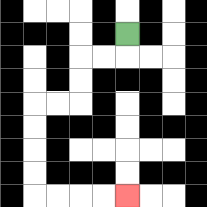{'start': '[5, 1]', 'end': '[5, 8]', 'path_directions': 'D,L,L,D,D,L,L,D,D,D,D,R,R,R,R', 'path_coordinates': '[[5, 1], [5, 2], [4, 2], [3, 2], [3, 3], [3, 4], [2, 4], [1, 4], [1, 5], [1, 6], [1, 7], [1, 8], [2, 8], [3, 8], [4, 8], [5, 8]]'}